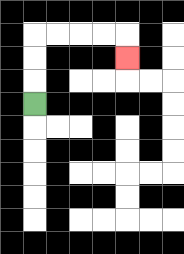{'start': '[1, 4]', 'end': '[5, 2]', 'path_directions': 'U,U,U,R,R,R,R,D', 'path_coordinates': '[[1, 4], [1, 3], [1, 2], [1, 1], [2, 1], [3, 1], [4, 1], [5, 1], [5, 2]]'}